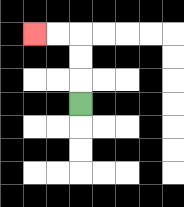{'start': '[3, 4]', 'end': '[1, 1]', 'path_directions': 'U,U,U,L,L', 'path_coordinates': '[[3, 4], [3, 3], [3, 2], [3, 1], [2, 1], [1, 1]]'}